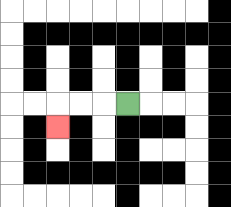{'start': '[5, 4]', 'end': '[2, 5]', 'path_directions': 'L,L,L,D', 'path_coordinates': '[[5, 4], [4, 4], [3, 4], [2, 4], [2, 5]]'}